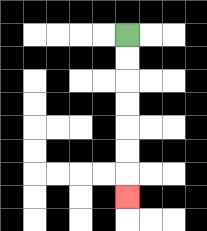{'start': '[5, 1]', 'end': '[5, 8]', 'path_directions': 'D,D,D,D,D,D,D', 'path_coordinates': '[[5, 1], [5, 2], [5, 3], [5, 4], [5, 5], [5, 6], [5, 7], [5, 8]]'}